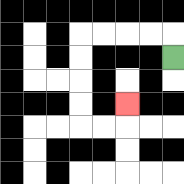{'start': '[7, 2]', 'end': '[5, 4]', 'path_directions': 'U,L,L,L,L,D,D,D,D,R,R,U', 'path_coordinates': '[[7, 2], [7, 1], [6, 1], [5, 1], [4, 1], [3, 1], [3, 2], [3, 3], [3, 4], [3, 5], [4, 5], [5, 5], [5, 4]]'}